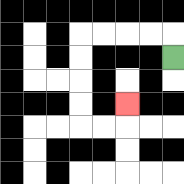{'start': '[7, 2]', 'end': '[5, 4]', 'path_directions': 'U,L,L,L,L,D,D,D,D,R,R,U', 'path_coordinates': '[[7, 2], [7, 1], [6, 1], [5, 1], [4, 1], [3, 1], [3, 2], [3, 3], [3, 4], [3, 5], [4, 5], [5, 5], [5, 4]]'}